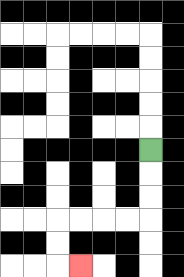{'start': '[6, 6]', 'end': '[3, 11]', 'path_directions': 'D,D,D,L,L,L,L,D,D,R', 'path_coordinates': '[[6, 6], [6, 7], [6, 8], [6, 9], [5, 9], [4, 9], [3, 9], [2, 9], [2, 10], [2, 11], [3, 11]]'}